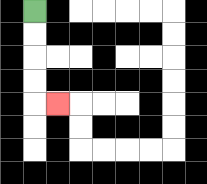{'start': '[1, 0]', 'end': '[2, 4]', 'path_directions': 'D,D,D,D,R', 'path_coordinates': '[[1, 0], [1, 1], [1, 2], [1, 3], [1, 4], [2, 4]]'}